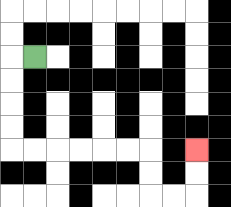{'start': '[1, 2]', 'end': '[8, 6]', 'path_directions': 'L,D,D,D,D,R,R,R,R,R,R,D,D,R,R,U,U', 'path_coordinates': '[[1, 2], [0, 2], [0, 3], [0, 4], [0, 5], [0, 6], [1, 6], [2, 6], [3, 6], [4, 6], [5, 6], [6, 6], [6, 7], [6, 8], [7, 8], [8, 8], [8, 7], [8, 6]]'}